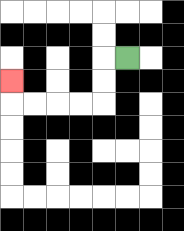{'start': '[5, 2]', 'end': '[0, 3]', 'path_directions': 'L,D,D,L,L,L,L,U', 'path_coordinates': '[[5, 2], [4, 2], [4, 3], [4, 4], [3, 4], [2, 4], [1, 4], [0, 4], [0, 3]]'}